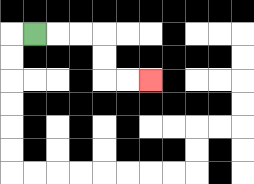{'start': '[1, 1]', 'end': '[6, 3]', 'path_directions': 'R,R,R,D,D,R,R', 'path_coordinates': '[[1, 1], [2, 1], [3, 1], [4, 1], [4, 2], [4, 3], [5, 3], [6, 3]]'}